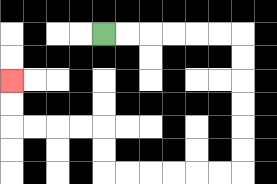{'start': '[4, 1]', 'end': '[0, 3]', 'path_directions': 'R,R,R,R,R,R,D,D,D,D,D,D,L,L,L,L,L,L,U,U,L,L,L,L,U,U', 'path_coordinates': '[[4, 1], [5, 1], [6, 1], [7, 1], [8, 1], [9, 1], [10, 1], [10, 2], [10, 3], [10, 4], [10, 5], [10, 6], [10, 7], [9, 7], [8, 7], [7, 7], [6, 7], [5, 7], [4, 7], [4, 6], [4, 5], [3, 5], [2, 5], [1, 5], [0, 5], [0, 4], [0, 3]]'}